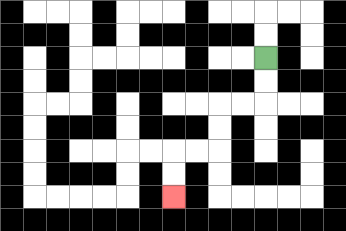{'start': '[11, 2]', 'end': '[7, 8]', 'path_directions': 'D,D,L,L,D,D,L,L,D,D', 'path_coordinates': '[[11, 2], [11, 3], [11, 4], [10, 4], [9, 4], [9, 5], [9, 6], [8, 6], [7, 6], [7, 7], [7, 8]]'}